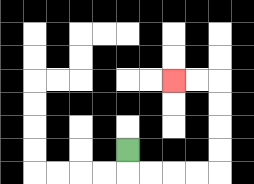{'start': '[5, 6]', 'end': '[7, 3]', 'path_directions': 'D,R,R,R,R,U,U,U,U,L,L', 'path_coordinates': '[[5, 6], [5, 7], [6, 7], [7, 7], [8, 7], [9, 7], [9, 6], [9, 5], [9, 4], [9, 3], [8, 3], [7, 3]]'}